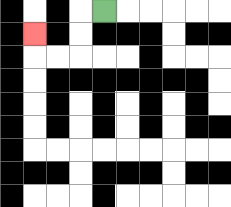{'start': '[4, 0]', 'end': '[1, 1]', 'path_directions': 'L,D,D,L,L,U', 'path_coordinates': '[[4, 0], [3, 0], [3, 1], [3, 2], [2, 2], [1, 2], [1, 1]]'}